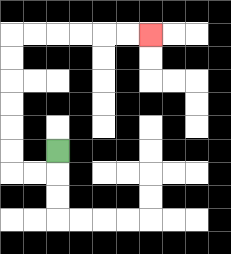{'start': '[2, 6]', 'end': '[6, 1]', 'path_directions': 'D,L,L,U,U,U,U,U,U,R,R,R,R,R,R', 'path_coordinates': '[[2, 6], [2, 7], [1, 7], [0, 7], [0, 6], [0, 5], [0, 4], [0, 3], [0, 2], [0, 1], [1, 1], [2, 1], [3, 1], [4, 1], [5, 1], [6, 1]]'}